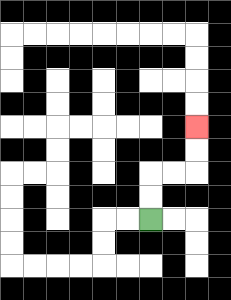{'start': '[6, 9]', 'end': '[8, 5]', 'path_directions': 'U,U,R,R,U,U', 'path_coordinates': '[[6, 9], [6, 8], [6, 7], [7, 7], [8, 7], [8, 6], [8, 5]]'}